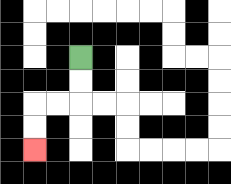{'start': '[3, 2]', 'end': '[1, 6]', 'path_directions': 'D,D,L,L,D,D', 'path_coordinates': '[[3, 2], [3, 3], [3, 4], [2, 4], [1, 4], [1, 5], [1, 6]]'}